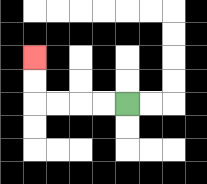{'start': '[5, 4]', 'end': '[1, 2]', 'path_directions': 'L,L,L,L,U,U', 'path_coordinates': '[[5, 4], [4, 4], [3, 4], [2, 4], [1, 4], [1, 3], [1, 2]]'}